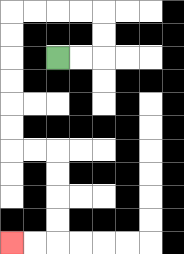{'start': '[2, 2]', 'end': '[0, 10]', 'path_directions': 'R,R,U,U,L,L,L,L,D,D,D,D,D,D,R,R,D,D,D,D,L,L', 'path_coordinates': '[[2, 2], [3, 2], [4, 2], [4, 1], [4, 0], [3, 0], [2, 0], [1, 0], [0, 0], [0, 1], [0, 2], [0, 3], [0, 4], [0, 5], [0, 6], [1, 6], [2, 6], [2, 7], [2, 8], [2, 9], [2, 10], [1, 10], [0, 10]]'}